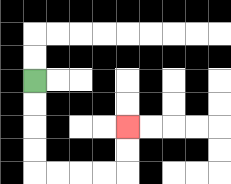{'start': '[1, 3]', 'end': '[5, 5]', 'path_directions': 'D,D,D,D,R,R,R,R,U,U', 'path_coordinates': '[[1, 3], [1, 4], [1, 5], [1, 6], [1, 7], [2, 7], [3, 7], [4, 7], [5, 7], [5, 6], [5, 5]]'}